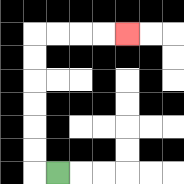{'start': '[2, 7]', 'end': '[5, 1]', 'path_directions': 'L,U,U,U,U,U,U,R,R,R,R', 'path_coordinates': '[[2, 7], [1, 7], [1, 6], [1, 5], [1, 4], [1, 3], [1, 2], [1, 1], [2, 1], [3, 1], [4, 1], [5, 1]]'}